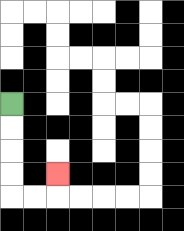{'start': '[0, 4]', 'end': '[2, 7]', 'path_directions': 'D,D,D,D,R,R,U', 'path_coordinates': '[[0, 4], [0, 5], [0, 6], [0, 7], [0, 8], [1, 8], [2, 8], [2, 7]]'}